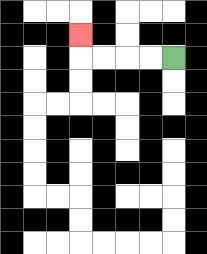{'start': '[7, 2]', 'end': '[3, 1]', 'path_directions': 'L,L,L,L,U', 'path_coordinates': '[[7, 2], [6, 2], [5, 2], [4, 2], [3, 2], [3, 1]]'}